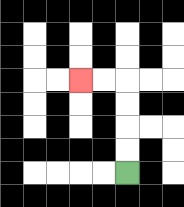{'start': '[5, 7]', 'end': '[3, 3]', 'path_directions': 'U,U,U,U,L,L', 'path_coordinates': '[[5, 7], [5, 6], [5, 5], [5, 4], [5, 3], [4, 3], [3, 3]]'}